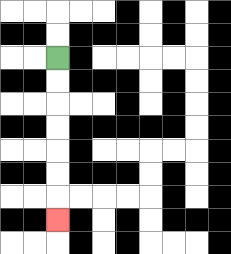{'start': '[2, 2]', 'end': '[2, 9]', 'path_directions': 'D,D,D,D,D,D,D', 'path_coordinates': '[[2, 2], [2, 3], [2, 4], [2, 5], [2, 6], [2, 7], [2, 8], [2, 9]]'}